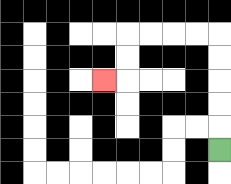{'start': '[9, 6]', 'end': '[4, 3]', 'path_directions': 'U,U,U,U,U,L,L,L,L,D,D,L', 'path_coordinates': '[[9, 6], [9, 5], [9, 4], [9, 3], [9, 2], [9, 1], [8, 1], [7, 1], [6, 1], [5, 1], [5, 2], [5, 3], [4, 3]]'}